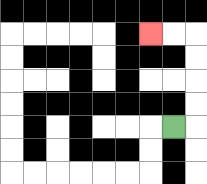{'start': '[7, 5]', 'end': '[6, 1]', 'path_directions': 'R,U,U,U,U,L,L', 'path_coordinates': '[[7, 5], [8, 5], [8, 4], [8, 3], [8, 2], [8, 1], [7, 1], [6, 1]]'}